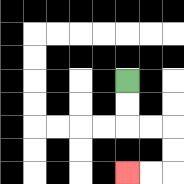{'start': '[5, 3]', 'end': '[5, 7]', 'path_directions': 'D,D,R,R,D,D,L,L', 'path_coordinates': '[[5, 3], [5, 4], [5, 5], [6, 5], [7, 5], [7, 6], [7, 7], [6, 7], [5, 7]]'}